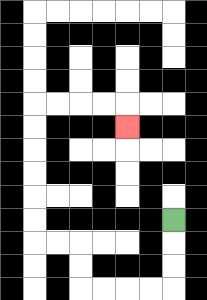{'start': '[7, 9]', 'end': '[5, 5]', 'path_directions': 'D,D,D,L,L,L,L,U,U,L,L,U,U,U,U,U,U,R,R,R,R,D', 'path_coordinates': '[[7, 9], [7, 10], [7, 11], [7, 12], [6, 12], [5, 12], [4, 12], [3, 12], [3, 11], [3, 10], [2, 10], [1, 10], [1, 9], [1, 8], [1, 7], [1, 6], [1, 5], [1, 4], [2, 4], [3, 4], [4, 4], [5, 4], [5, 5]]'}